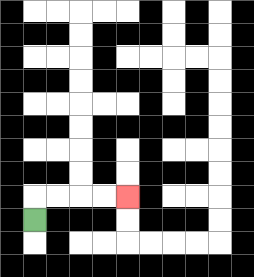{'start': '[1, 9]', 'end': '[5, 8]', 'path_directions': 'U,R,R,R,R', 'path_coordinates': '[[1, 9], [1, 8], [2, 8], [3, 8], [4, 8], [5, 8]]'}